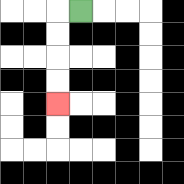{'start': '[3, 0]', 'end': '[2, 4]', 'path_directions': 'L,D,D,D,D', 'path_coordinates': '[[3, 0], [2, 0], [2, 1], [2, 2], [2, 3], [2, 4]]'}